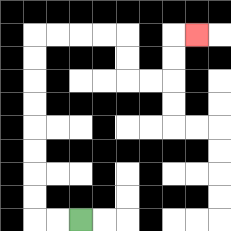{'start': '[3, 9]', 'end': '[8, 1]', 'path_directions': 'L,L,U,U,U,U,U,U,U,U,R,R,R,R,D,D,R,R,U,U,R', 'path_coordinates': '[[3, 9], [2, 9], [1, 9], [1, 8], [1, 7], [1, 6], [1, 5], [1, 4], [1, 3], [1, 2], [1, 1], [2, 1], [3, 1], [4, 1], [5, 1], [5, 2], [5, 3], [6, 3], [7, 3], [7, 2], [7, 1], [8, 1]]'}